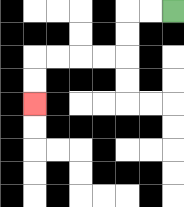{'start': '[7, 0]', 'end': '[1, 4]', 'path_directions': 'L,L,D,D,L,L,L,L,D,D', 'path_coordinates': '[[7, 0], [6, 0], [5, 0], [5, 1], [5, 2], [4, 2], [3, 2], [2, 2], [1, 2], [1, 3], [1, 4]]'}